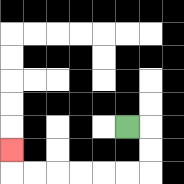{'start': '[5, 5]', 'end': '[0, 6]', 'path_directions': 'R,D,D,L,L,L,L,L,L,U', 'path_coordinates': '[[5, 5], [6, 5], [6, 6], [6, 7], [5, 7], [4, 7], [3, 7], [2, 7], [1, 7], [0, 7], [0, 6]]'}